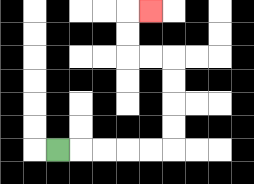{'start': '[2, 6]', 'end': '[6, 0]', 'path_directions': 'R,R,R,R,R,U,U,U,U,L,L,U,U,R', 'path_coordinates': '[[2, 6], [3, 6], [4, 6], [5, 6], [6, 6], [7, 6], [7, 5], [7, 4], [7, 3], [7, 2], [6, 2], [5, 2], [5, 1], [5, 0], [6, 0]]'}